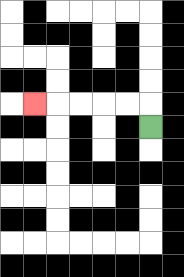{'start': '[6, 5]', 'end': '[1, 4]', 'path_directions': 'U,L,L,L,L,L', 'path_coordinates': '[[6, 5], [6, 4], [5, 4], [4, 4], [3, 4], [2, 4], [1, 4]]'}